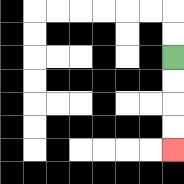{'start': '[7, 2]', 'end': '[7, 6]', 'path_directions': 'D,D,D,D', 'path_coordinates': '[[7, 2], [7, 3], [7, 4], [7, 5], [7, 6]]'}